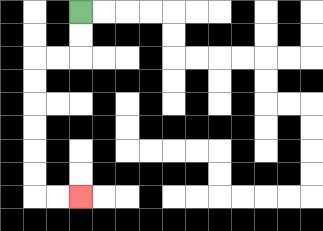{'start': '[3, 0]', 'end': '[3, 8]', 'path_directions': 'D,D,L,L,D,D,D,D,D,D,R,R', 'path_coordinates': '[[3, 0], [3, 1], [3, 2], [2, 2], [1, 2], [1, 3], [1, 4], [1, 5], [1, 6], [1, 7], [1, 8], [2, 8], [3, 8]]'}